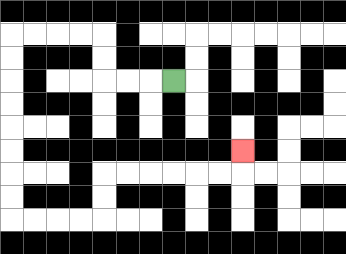{'start': '[7, 3]', 'end': '[10, 6]', 'path_directions': 'L,L,L,U,U,L,L,L,L,D,D,D,D,D,D,D,D,R,R,R,R,U,U,R,R,R,R,R,R,U', 'path_coordinates': '[[7, 3], [6, 3], [5, 3], [4, 3], [4, 2], [4, 1], [3, 1], [2, 1], [1, 1], [0, 1], [0, 2], [0, 3], [0, 4], [0, 5], [0, 6], [0, 7], [0, 8], [0, 9], [1, 9], [2, 9], [3, 9], [4, 9], [4, 8], [4, 7], [5, 7], [6, 7], [7, 7], [8, 7], [9, 7], [10, 7], [10, 6]]'}